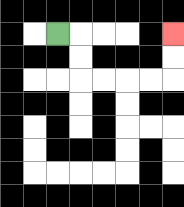{'start': '[2, 1]', 'end': '[7, 1]', 'path_directions': 'R,D,D,R,R,R,R,U,U', 'path_coordinates': '[[2, 1], [3, 1], [3, 2], [3, 3], [4, 3], [5, 3], [6, 3], [7, 3], [7, 2], [7, 1]]'}